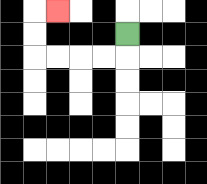{'start': '[5, 1]', 'end': '[2, 0]', 'path_directions': 'D,L,L,L,L,U,U,R', 'path_coordinates': '[[5, 1], [5, 2], [4, 2], [3, 2], [2, 2], [1, 2], [1, 1], [1, 0], [2, 0]]'}